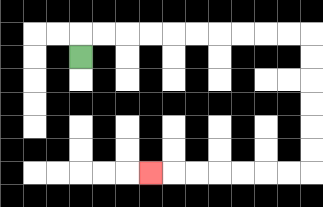{'start': '[3, 2]', 'end': '[6, 7]', 'path_directions': 'U,R,R,R,R,R,R,R,R,R,R,D,D,D,D,D,D,L,L,L,L,L,L,L', 'path_coordinates': '[[3, 2], [3, 1], [4, 1], [5, 1], [6, 1], [7, 1], [8, 1], [9, 1], [10, 1], [11, 1], [12, 1], [13, 1], [13, 2], [13, 3], [13, 4], [13, 5], [13, 6], [13, 7], [12, 7], [11, 7], [10, 7], [9, 7], [8, 7], [7, 7], [6, 7]]'}